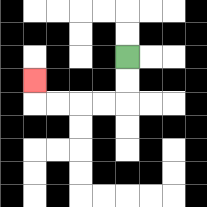{'start': '[5, 2]', 'end': '[1, 3]', 'path_directions': 'D,D,L,L,L,L,U', 'path_coordinates': '[[5, 2], [5, 3], [5, 4], [4, 4], [3, 4], [2, 4], [1, 4], [1, 3]]'}